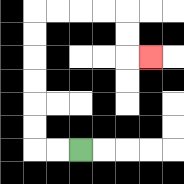{'start': '[3, 6]', 'end': '[6, 2]', 'path_directions': 'L,L,U,U,U,U,U,U,R,R,R,R,D,D,R', 'path_coordinates': '[[3, 6], [2, 6], [1, 6], [1, 5], [1, 4], [1, 3], [1, 2], [1, 1], [1, 0], [2, 0], [3, 0], [4, 0], [5, 0], [5, 1], [5, 2], [6, 2]]'}